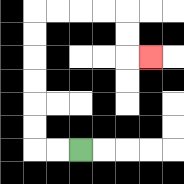{'start': '[3, 6]', 'end': '[6, 2]', 'path_directions': 'L,L,U,U,U,U,U,U,R,R,R,R,D,D,R', 'path_coordinates': '[[3, 6], [2, 6], [1, 6], [1, 5], [1, 4], [1, 3], [1, 2], [1, 1], [1, 0], [2, 0], [3, 0], [4, 0], [5, 0], [5, 1], [5, 2], [6, 2]]'}